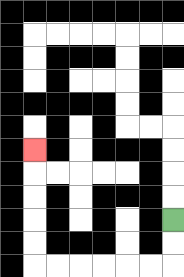{'start': '[7, 9]', 'end': '[1, 6]', 'path_directions': 'D,D,L,L,L,L,L,L,U,U,U,U,U', 'path_coordinates': '[[7, 9], [7, 10], [7, 11], [6, 11], [5, 11], [4, 11], [3, 11], [2, 11], [1, 11], [1, 10], [1, 9], [1, 8], [1, 7], [1, 6]]'}